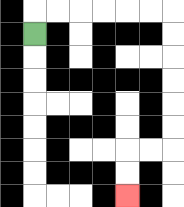{'start': '[1, 1]', 'end': '[5, 8]', 'path_directions': 'U,R,R,R,R,R,R,D,D,D,D,D,D,L,L,D,D', 'path_coordinates': '[[1, 1], [1, 0], [2, 0], [3, 0], [4, 0], [5, 0], [6, 0], [7, 0], [7, 1], [7, 2], [7, 3], [7, 4], [7, 5], [7, 6], [6, 6], [5, 6], [5, 7], [5, 8]]'}